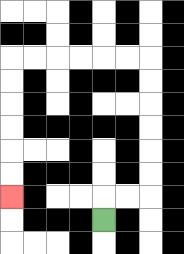{'start': '[4, 9]', 'end': '[0, 8]', 'path_directions': 'U,R,R,U,U,U,U,U,U,L,L,L,L,L,L,D,D,D,D,D,D', 'path_coordinates': '[[4, 9], [4, 8], [5, 8], [6, 8], [6, 7], [6, 6], [6, 5], [6, 4], [6, 3], [6, 2], [5, 2], [4, 2], [3, 2], [2, 2], [1, 2], [0, 2], [0, 3], [0, 4], [0, 5], [0, 6], [0, 7], [0, 8]]'}